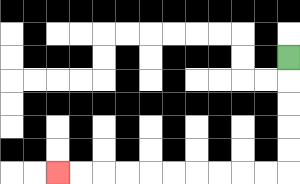{'start': '[12, 2]', 'end': '[2, 7]', 'path_directions': 'D,D,D,D,D,L,L,L,L,L,L,L,L,L,L', 'path_coordinates': '[[12, 2], [12, 3], [12, 4], [12, 5], [12, 6], [12, 7], [11, 7], [10, 7], [9, 7], [8, 7], [7, 7], [6, 7], [5, 7], [4, 7], [3, 7], [2, 7]]'}